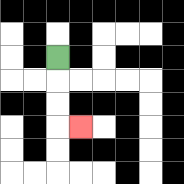{'start': '[2, 2]', 'end': '[3, 5]', 'path_directions': 'D,D,D,R', 'path_coordinates': '[[2, 2], [2, 3], [2, 4], [2, 5], [3, 5]]'}